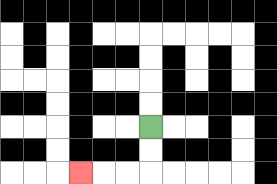{'start': '[6, 5]', 'end': '[3, 7]', 'path_directions': 'D,D,L,L,L', 'path_coordinates': '[[6, 5], [6, 6], [6, 7], [5, 7], [4, 7], [3, 7]]'}